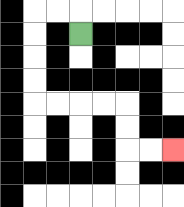{'start': '[3, 1]', 'end': '[7, 6]', 'path_directions': 'U,L,L,D,D,D,D,R,R,R,R,D,D,R,R', 'path_coordinates': '[[3, 1], [3, 0], [2, 0], [1, 0], [1, 1], [1, 2], [1, 3], [1, 4], [2, 4], [3, 4], [4, 4], [5, 4], [5, 5], [5, 6], [6, 6], [7, 6]]'}